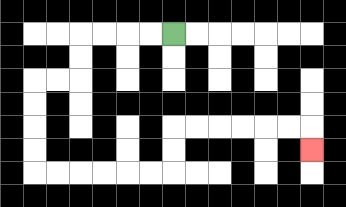{'start': '[7, 1]', 'end': '[13, 6]', 'path_directions': 'L,L,L,L,D,D,L,L,D,D,D,D,R,R,R,R,R,R,U,U,R,R,R,R,R,R,D', 'path_coordinates': '[[7, 1], [6, 1], [5, 1], [4, 1], [3, 1], [3, 2], [3, 3], [2, 3], [1, 3], [1, 4], [1, 5], [1, 6], [1, 7], [2, 7], [3, 7], [4, 7], [5, 7], [6, 7], [7, 7], [7, 6], [7, 5], [8, 5], [9, 5], [10, 5], [11, 5], [12, 5], [13, 5], [13, 6]]'}